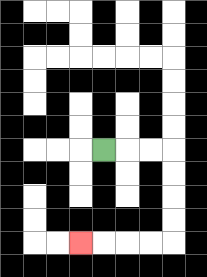{'start': '[4, 6]', 'end': '[3, 10]', 'path_directions': 'R,R,R,D,D,D,D,L,L,L,L', 'path_coordinates': '[[4, 6], [5, 6], [6, 6], [7, 6], [7, 7], [7, 8], [7, 9], [7, 10], [6, 10], [5, 10], [4, 10], [3, 10]]'}